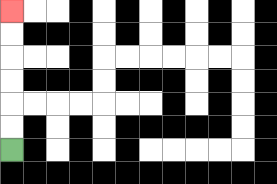{'start': '[0, 6]', 'end': '[0, 0]', 'path_directions': 'U,U,U,U,U,U', 'path_coordinates': '[[0, 6], [0, 5], [0, 4], [0, 3], [0, 2], [0, 1], [0, 0]]'}